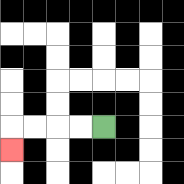{'start': '[4, 5]', 'end': '[0, 6]', 'path_directions': 'L,L,L,L,D', 'path_coordinates': '[[4, 5], [3, 5], [2, 5], [1, 5], [0, 5], [0, 6]]'}